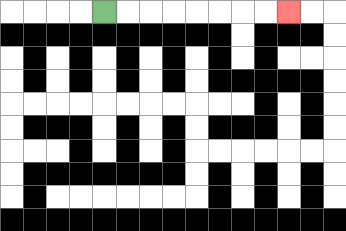{'start': '[4, 0]', 'end': '[12, 0]', 'path_directions': 'R,R,R,R,R,R,R,R', 'path_coordinates': '[[4, 0], [5, 0], [6, 0], [7, 0], [8, 0], [9, 0], [10, 0], [11, 0], [12, 0]]'}